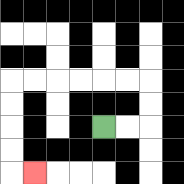{'start': '[4, 5]', 'end': '[1, 7]', 'path_directions': 'R,R,U,U,L,L,L,L,L,L,D,D,D,D,R', 'path_coordinates': '[[4, 5], [5, 5], [6, 5], [6, 4], [6, 3], [5, 3], [4, 3], [3, 3], [2, 3], [1, 3], [0, 3], [0, 4], [0, 5], [0, 6], [0, 7], [1, 7]]'}